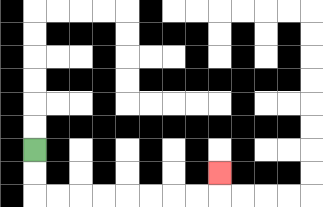{'start': '[1, 6]', 'end': '[9, 7]', 'path_directions': 'D,D,R,R,R,R,R,R,R,R,U', 'path_coordinates': '[[1, 6], [1, 7], [1, 8], [2, 8], [3, 8], [4, 8], [5, 8], [6, 8], [7, 8], [8, 8], [9, 8], [9, 7]]'}